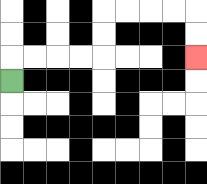{'start': '[0, 3]', 'end': '[8, 2]', 'path_directions': 'U,R,R,R,R,U,U,R,R,R,R,D,D', 'path_coordinates': '[[0, 3], [0, 2], [1, 2], [2, 2], [3, 2], [4, 2], [4, 1], [4, 0], [5, 0], [6, 0], [7, 0], [8, 0], [8, 1], [8, 2]]'}